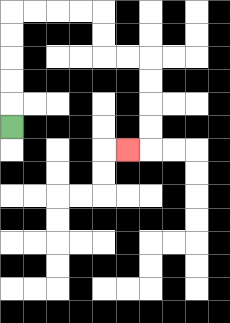{'start': '[0, 5]', 'end': '[5, 6]', 'path_directions': 'U,U,U,U,U,R,R,R,R,D,D,R,R,D,D,D,D,L', 'path_coordinates': '[[0, 5], [0, 4], [0, 3], [0, 2], [0, 1], [0, 0], [1, 0], [2, 0], [3, 0], [4, 0], [4, 1], [4, 2], [5, 2], [6, 2], [6, 3], [6, 4], [6, 5], [6, 6], [5, 6]]'}